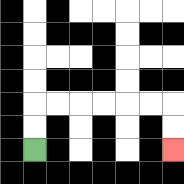{'start': '[1, 6]', 'end': '[7, 6]', 'path_directions': 'U,U,R,R,R,R,R,R,D,D', 'path_coordinates': '[[1, 6], [1, 5], [1, 4], [2, 4], [3, 4], [4, 4], [5, 4], [6, 4], [7, 4], [7, 5], [7, 6]]'}